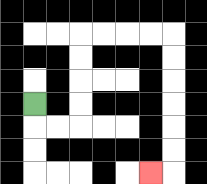{'start': '[1, 4]', 'end': '[6, 7]', 'path_directions': 'D,R,R,U,U,U,U,R,R,R,R,D,D,D,D,D,D,L', 'path_coordinates': '[[1, 4], [1, 5], [2, 5], [3, 5], [3, 4], [3, 3], [3, 2], [3, 1], [4, 1], [5, 1], [6, 1], [7, 1], [7, 2], [7, 3], [7, 4], [7, 5], [7, 6], [7, 7], [6, 7]]'}